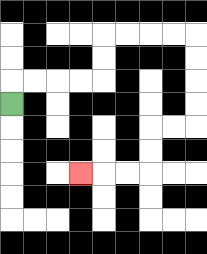{'start': '[0, 4]', 'end': '[3, 7]', 'path_directions': 'U,R,R,R,R,U,U,R,R,R,R,D,D,D,D,L,L,D,D,L,L,L', 'path_coordinates': '[[0, 4], [0, 3], [1, 3], [2, 3], [3, 3], [4, 3], [4, 2], [4, 1], [5, 1], [6, 1], [7, 1], [8, 1], [8, 2], [8, 3], [8, 4], [8, 5], [7, 5], [6, 5], [6, 6], [6, 7], [5, 7], [4, 7], [3, 7]]'}